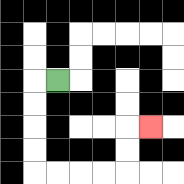{'start': '[2, 3]', 'end': '[6, 5]', 'path_directions': 'L,D,D,D,D,R,R,R,R,U,U,R', 'path_coordinates': '[[2, 3], [1, 3], [1, 4], [1, 5], [1, 6], [1, 7], [2, 7], [3, 7], [4, 7], [5, 7], [5, 6], [5, 5], [6, 5]]'}